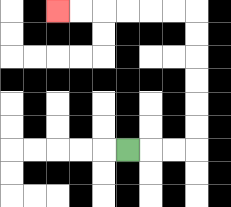{'start': '[5, 6]', 'end': '[2, 0]', 'path_directions': 'R,R,R,U,U,U,U,U,U,L,L,L,L,L,L', 'path_coordinates': '[[5, 6], [6, 6], [7, 6], [8, 6], [8, 5], [8, 4], [8, 3], [8, 2], [8, 1], [8, 0], [7, 0], [6, 0], [5, 0], [4, 0], [3, 0], [2, 0]]'}